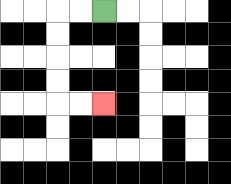{'start': '[4, 0]', 'end': '[4, 4]', 'path_directions': 'L,L,D,D,D,D,R,R', 'path_coordinates': '[[4, 0], [3, 0], [2, 0], [2, 1], [2, 2], [2, 3], [2, 4], [3, 4], [4, 4]]'}